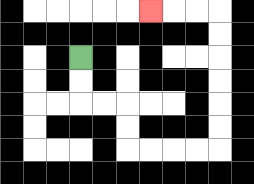{'start': '[3, 2]', 'end': '[6, 0]', 'path_directions': 'D,D,R,R,D,D,R,R,R,R,U,U,U,U,U,U,L,L,L', 'path_coordinates': '[[3, 2], [3, 3], [3, 4], [4, 4], [5, 4], [5, 5], [5, 6], [6, 6], [7, 6], [8, 6], [9, 6], [9, 5], [9, 4], [9, 3], [9, 2], [9, 1], [9, 0], [8, 0], [7, 0], [6, 0]]'}